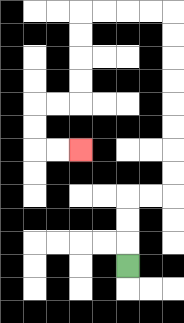{'start': '[5, 11]', 'end': '[3, 6]', 'path_directions': 'U,U,U,R,R,U,U,U,U,U,U,U,U,L,L,L,L,D,D,D,D,L,L,D,D,R,R', 'path_coordinates': '[[5, 11], [5, 10], [5, 9], [5, 8], [6, 8], [7, 8], [7, 7], [7, 6], [7, 5], [7, 4], [7, 3], [7, 2], [7, 1], [7, 0], [6, 0], [5, 0], [4, 0], [3, 0], [3, 1], [3, 2], [3, 3], [3, 4], [2, 4], [1, 4], [1, 5], [1, 6], [2, 6], [3, 6]]'}